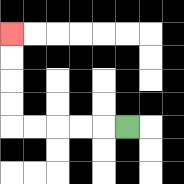{'start': '[5, 5]', 'end': '[0, 1]', 'path_directions': 'L,L,L,L,L,U,U,U,U', 'path_coordinates': '[[5, 5], [4, 5], [3, 5], [2, 5], [1, 5], [0, 5], [0, 4], [0, 3], [0, 2], [0, 1]]'}